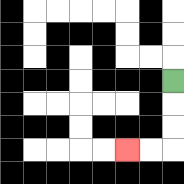{'start': '[7, 3]', 'end': '[5, 6]', 'path_directions': 'D,D,D,L,L', 'path_coordinates': '[[7, 3], [7, 4], [7, 5], [7, 6], [6, 6], [5, 6]]'}